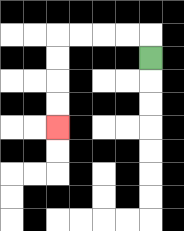{'start': '[6, 2]', 'end': '[2, 5]', 'path_directions': 'U,L,L,L,L,D,D,D,D', 'path_coordinates': '[[6, 2], [6, 1], [5, 1], [4, 1], [3, 1], [2, 1], [2, 2], [2, 3], [2, 4], [2, 5]]'}